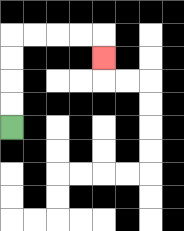{'start': '[0, 5]', 'end': '[4, 2]', 'path_directions': 'U,U,U,U,R,R,R,R,D', 'path_coordinates': '[[0, 5], [0, 4], [0, 3], [0, 2], [0, 1], [1, 1], [2, 1], [3, 1], [4, 1], [4, 2]]'}